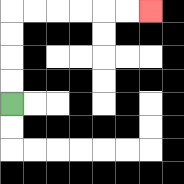{'start': '[0, 4]', 'end': '[6, 0]', 'path_directions': 'U,U,U,U,R,R,R,R,R,R', 'path_coordinates': '[[0, 4], [0, 3], [0, 2], [0, 1], [0, 0], [1, 0], [2, 0], [3, 0], [4, 0], [5, 0], [6, 0]]'}